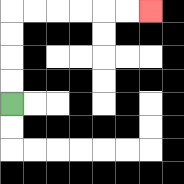{'start': '[0, 4]', 'end': '[6, 0]', 'path_directions': 'U,U,U,U,R,R,R,R,R,R', 'path_coordinates': '[[0, 4], [0, 3], [0, 2], [0, 1], [0, 0], [1, 0], [2, 0], [3, 0], [4, 0], [5, 0], [6, 0]]'}